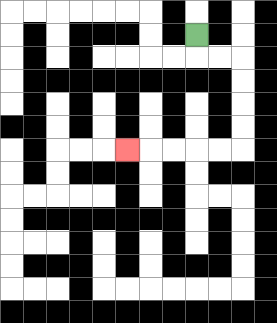{'start': '[8, 1]', 'end': '[5, 6]', 'path_directions': 'D,R,R,D,D,D,D,L,L,L,L,L', 'path_coordinates': '[[8, 1], [8, 2], [9, 2], [10, 2], [10, 3], [10, 4], [10, 5], [10, 6], [9, 6], [8, 6], [7, 6], [6, 6], [5, 6]]'}